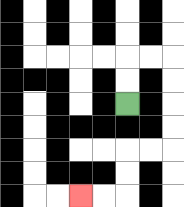{'start': '[5, 4]', 'end': '[3, 8]', 'path_directions': 'U,U,R,R,D,D,D,D,L,L,D,D,L,L', 'path_coordinates': '[[5, 4], [5, 3], [5, 2], [6, 2], [7, 2], [7, 3], [7, 4], [7, 5], [7, 6], [6, 6], [5, 6], [5, 7], [5, 8], [4, 8], [3, 8]]'}